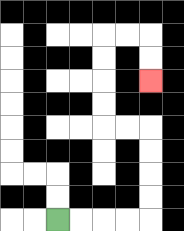{'start': '[2, 9]', 'end': '[6, 3]', 'path_directions': 'R,R,R,R,U,U,U,U,L,L,U,U,U,U,R,R,D,D', 'path_coordinates': '[[2, 9], [3, 9], [4, 9], [5, 9], [6, 9], [6, 8], [6, 7], [6, 6], [6, 5], [5, 5], [4, 5], [4, 4], [4, 3], [4, 2], [4, 1], [5, 1], [6, 1], [6, 2], [6, 3]]'}